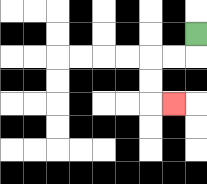{'start': '[8, 1]', 'end': '[7, 4]', 'path_directions': 'D,L,L,D,D,R', 'path_coordinates': '[[8, 1], [8, 2], [7, 2], [6, 2], [6, 3], [6, 4], [7, 4]]'}